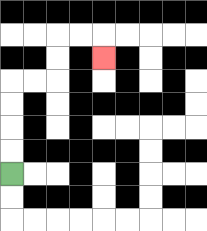{'start': '[0, 7]', 'end': '[4, 2]', 'path_directions': 'U,U,U,U,R,R,U,U,R,R,D', 'path_coordinates': '[[0, 7], [0, 6], [0, 5], [0, 4], [0, 3], [1, 3], [2, 3], [2, 2], [2, 1], [3, 1], [4, 1], [4, 2]]'}